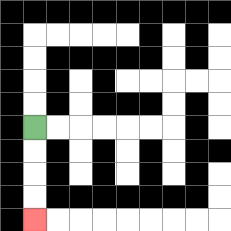{'start': '[1, 5]', 'end': '[1, 9]', 'path_directions': 'D,D,D,D', 'path_coordinates': '[[1, 5], [1, 6], [1, 7], [1, 8], [1, 9]]'}